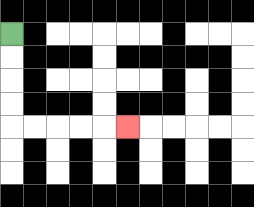{'start': '[0, 1]', 'end': '[5, 5]', 'path_directions': 'D,D,D,D,R,R,R,R,R', 'path_coordinates': '[[0, 1], [0, 2], [0, 3], [0, 4], [0, 5], [1, 5], [2, 5], [3, 5], [4, 5], [5, 5]]'}